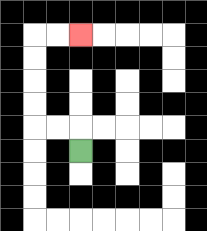{'start': '[3, 6]', 'end': '[3, 1]', 'path_directions': 'U,L,L,U,U,U,U,R,R', 'path_coordinates': '[[3, 6], [3, 5], [2, 5], [1, 5], [1, 4], [1, 3], [1, 2], [1, 1], [2, 1], [3, 1]]'}